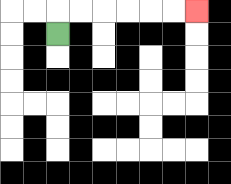{'start': '[2, 1]', 'end': '[8, 0]', 'path_directions': 'U,R,R,R,R,R,R', 'path_coordinates': '[[2, 1], [2, 0], [3, 0], [4, 0], [5, 0], [6, 0], [7, 0], [8, 0]]'}